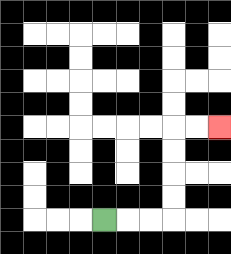{'start': '[4, 9]', 'end': '[9, 5]', 'path_directions': 'R,R,R,U,U,U,U,R,R', 'path_coordinates': '[[4, 9], [5, 9], [6, 9], [7, 9], [7, 8], [7, 7], [7, 6], [7, 5], [8, 5], [9, 5]]'}